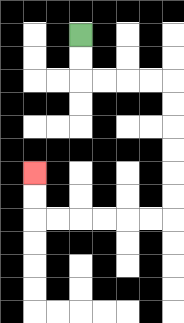{'start': '[3, 1]', 'end': '[1, 7]', 'path_directions': 'D,D,R,R,R,R,D,D,D,D,D,D,L,L,L,L,L,L,U,U', 'path_coordinates': '[[3, 1], [3, 2], [3, 3], [4, 3], [5, 3], [6, 3], [7, 3], [7, 4], [7, 5], [7, 6], [7, 7], [7, 8], [7, 9], [6, 9], [5, 9], [4, 9], [3, 9], [2, 9], [1, 9], [1, 8], [1, 7]]'}